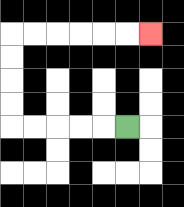{'start': '[5, 5]', 'end': '[6, 1]', 'path_directions': 'L,L,L,L,L,U,U,U,U,R,R,R,R,R,R', 'path_coordinates': '[[5, 5], [4, 5], [3, 5], [2, 5], [1, 5], [0, 5], [0, 4], [0, 3], [0, 2], [0, 1], [1, 1], [2, 1], [3, 1], [4, 1], [5, 1], [6, 1]]'}